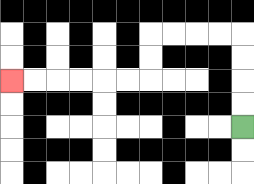{'start': '[10, 5]', 'end': '[0, 3]', 'path_directions': 'U,U,U,U,L,L,L,L,D,D,L,L,L,L,L,L', 'path_coordinates': '[[10, 5], [10, 4], [10, 3], [10, 2], [10, 1], [9, 1], [8, 1], [7, 1], [6, 1], [6, 2], [6, 3], [5, 3], [4, 3], [3, 3], [2, 3], [1, 3], [0, 3]]'}